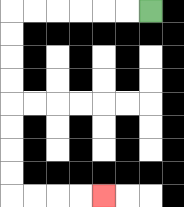{'start': '[6, 0]', 'end': '[4, 8]', 'path_directions': 'L,L,L,L,L,L,D,D,D,D,D,D,D,D,R,R,R,R', 'path_coordinates': '[[6, 0], [5, 0], [4, 0], [3, 0], [2, 0], [1, 0], [0, 0], [0, 1], [0, 2], [0, 3], [0, 4], [0, 5], [0, 6], [0, 7], [0, 8], [1, 8], [2, 8], [3, 8], [4, 8]]'}